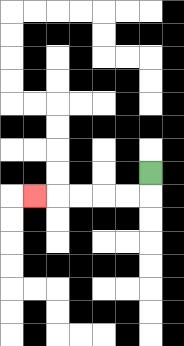{'start': '[6, 7]', 'end': '[1, 8]', 'path_directions': 'D,L,L,L,L,L', 'path_coordinates': '[[6, 7], [6, 8], [5, 8], [4, 8], [3, 8], [2, 8], [1, 8]]'}